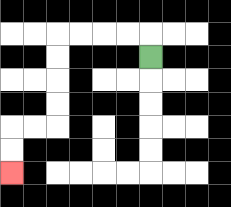{'start': '[6, 2]', 'end': '[0, 7]', 'path_directions': 'U,L,L,L,L,D,D,D,D,L,L,D,D', 'path_coordinates': '[[6, 2], [6, 1], [5, 1], [4, 1], [3, 1], [2, 1], [2, 2], [2, 3], [2, 4], [2, 5], [1, 5], [0, 5], [0, 6], [0, 7]]'}